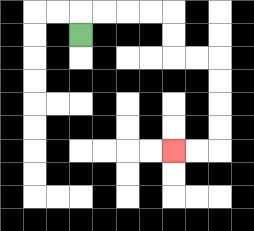{'start': '[3, 1]', 'end': '[7, 6]', 'path_directions': 'U,R,R,R,R,D,D,R,R,D,D,D,D,L,L', 'path_coordinates': '[[3, 1], [3, 0], [4, 0], [5, 0], [6, 0], [7, 0], [7, 1], [7, 2], [8, 2], [9, 2], [9, 3], [9, 4], [9, 5], [9, 6], [8, 6], [7, 6]]'}